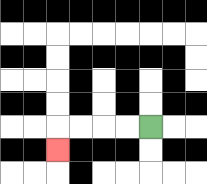{'start': '[6, 5]', 'end': '[2, 6]', 'path_directions': 'L,L,L,L,D', 'path_coordinates': '[[6, 5], [5, 5], [4, 5], [3, 5], [2, 5], [2, 6]]'}